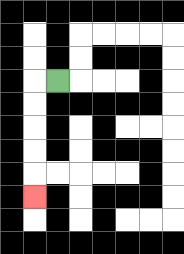{'start': '[2, 3]', 'end': '[1, 8]', 'path_directions': 'L,D,D,D,D,D', 'path_coordinates': '[[2, 3], [1, 3], [1, 4], [1, 5], [1, 6], [1, 7], [1, 8]]'}